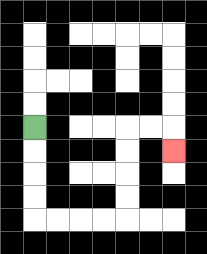{'start': '[1, 5]', 'end': '[7, 6]', 'path_directions': 'D,D,D,D,R,R,R,R,U,U,U,U,R,R,D', 'path_coordinates': '[[1, 5], [1, 6], [1, 7], [1, 8], [1, 9], [2, 9], [3, 9], [4, 9], [5, 9], [5, 8], [5, 7], [5, 6], [5, 5], [6, 5], [7, 5], [7, 6]]'}